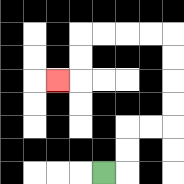{'start': '[4, 7]', 'end': '[2, 3]', 'path_directions': 'R,U,U,R,R,U,U,U,U,L,L,L,L,D,D,L', 'path_coordinates': '[[4, 7], [5, 7], [5, 6], [5, 5], [6, 5], [7, 5], [7, 4], [7, 3], [7, 2], [7, 1], [6, 1], [5, 1], [4, 1], [3, 1], [3, 2], [3, 3], [2, 3]]'}